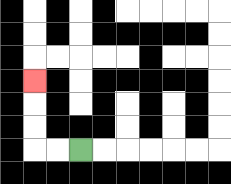{'start': '[3, 6]', 'end': '[1, 3]', 'path_directions': 'L,L,U,U,U', 'path_coordinates': '[[3, 6], [2, 6], [1, 6], [1, 5], [1, 4], [1, 3]]'}